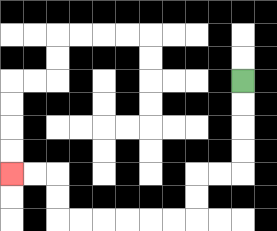{'start': '[10, 3]', 'end': '[0, 7]', 'path_directions': 'D,D,D,D,L,L,D,D,L,L,L,L,L,L,U,U,L,L', 'path_coordinates': '[[10, 3], [10, 4], [10, 5], [10, 6], [10, 7], [9, 7], [8, 7], [8, 8], [8, 9], [7, 9], [6, 9], [5, 9], [4, 9], [3, 9], [2, 9], [2, 8], [2, 7], [1, 7], [0, 7]]'}